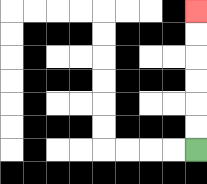{'start': '[8, 6]', 'end': '[8, 0]', 'path_directions': 'U,U,U,U,U,U', 'path_coordinates': '[[8, 6], [8, 5], [8, 4], [8, 3], [8, 2], [8, 1], [8, 0]]'}